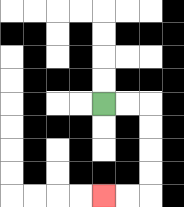{'start': '[4, 4]', 'end': '[4, 8]', 'path_directions': 'R,R,D,D,D,D,L,L', 'path_coordinates': '[[4, 4], [5, 4], [6, 4], [6, 5], [6, 6], [6, 7], [6, 8], [5, 8], [4, 8]]'}